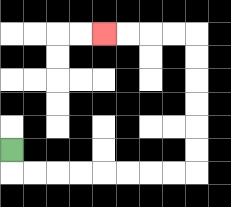{'start': '[0, 6]', 'end': '[4, 1]', 'path_directions': 'D,R,R,R,R,R,R,R,R,U,U,U,U,U,U,L,L,L,L', 'path_coordinates': '[[0, 6], [0, 7], [1, 7], [2, 7], [3, 7], [4, 7], [5, 7], [6, 7], [7, 7], [8, 7], [8, 6], [8, 5], [8, 4], [8, 3], [8, 2], [8, 1], [7, 1], [6, 1], [5, 1], [4, 1]]'}